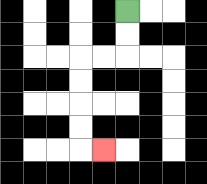{'start': '[5, 0]', 'end': '[4, 6]', 'path_directions': 'D,D,L,L,D,D,D,D,R', 'path_coordinates': '[[5, 0], [5, 1], [5, 2], [4, 2], [3, 2], [3, 3], [3, 4], [3, 5], [3, 6], [4, 6]]'}